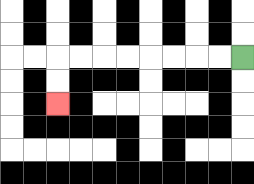{'start': '[10, 2]', 'end': '[2, 4]', 'path_directions': 'L,L,L,L,L,L,L,L,D,D', 'path_coordinates': '[[10, 2], [9, 2], [8, 2], [7, 2], [6, 2], [5, 2], [4, 2], [3, 2], [2, 2], [2, 3], [2, 4]]'}